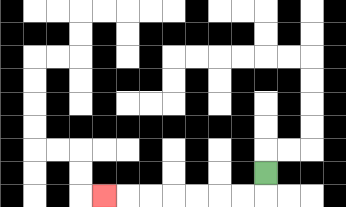{'start': '[11, 7]', 'end': '[4, 8]', 'path_directions': 'D,L,L,L,L,L,L,L', 'path_coordinates': '[[11, 7], [11, 8], [10, 8], [9, 8], [8, 8], [7, 8], [6, 8], [5, 8], [4, 8]]'}